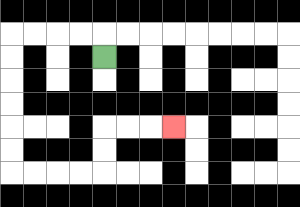{'start': '[4, 2]', 'end': '[7, 5]', 'path_directions': 'U,L,L,L,L,D,D,D,D,D,D,R,R,R,R,U,U,R,R,R', 'path_coordinates': '[[4, 2], [4, 1], [3, 1], [2, 1], [1, 1], [0, 1], [0, 2], [0, 3], [0, 4], [0, 5], [0, 6], [0, 7], [1, 7], [2, 7], [3, 7], [4, 7], [4, 6], [4, 5], [5, 5], [6, 5], [7, 5]]'}